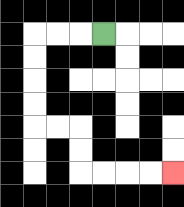{'start': '[4, 1]', 'end': '[7, 7]', 'path_directions': 'L,L,L,D,D,D,D,R,R,D,D,R,R,R,R', 'path_coordinates': '[[4, 1], [3, 1], [2, 1], [1, 1], [1, 2], [1, 3], [1, 4], [1, 5], [2, 5], [3, 5], [3, 6], [3, 7], [4, 7], [5, 7], [6, 7], [7, 7]]'}